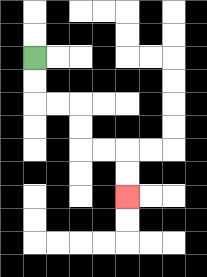{'start': '[1, 2]', 'end': '[5, 8]', 'path_directions': 'D,D,R,R,D,D,R,R,D,D', 'path_coordinates': '[[1, 2], [1, 3], [1, 4], [2, 4], [3, 4], [3, 5], [3, 6], [4, 6], [5, 6], [5, 7], [5, 8]]'}